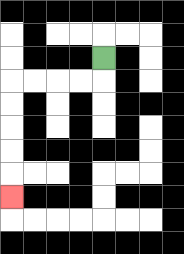{'start': '[4, 2]', 'end': '[0, 8]', 'path_directions': 'D,L,L,L,L,D,D,D,D,D', 'path_coordinates': '[[4, 2], [4, 3], [3, 3], [2, 3], [1, 3], [0, 3], [0, 4], [0, 5], [0, 6], [0, 7], [0, 8]]'}